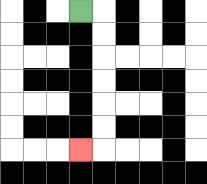{'start': '[3, 0]', 'end': '[3, 6]', 'path_directions': 'R,D,D,D,D,D,D,L', 'path_coordinates': '[[3, 0], [4, 0], [4, 1], [4, 2], [4, 3], [4, 4], [4, 5], [4, 6], [3, 6]]'}